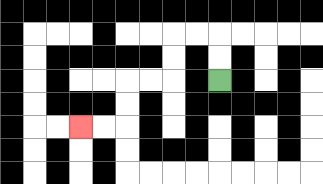{'start': '[9, 3]', 'end': '[3, 5]', 'path_directions': 'U,U,L,L,D,D,L,L,D,D,L,L', 'path_coordinates': '[[9, 3], [9, 2], [9, 1], [8, 1], [7, 1], [7, 2], [7, 3], [6, 3], [5, 3], [5, 4], [5, 5], [4, 5], [3, 5]]'}